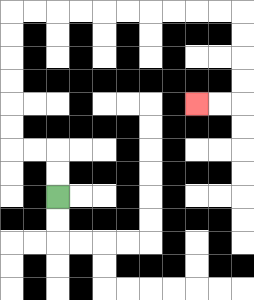{'start': '[2, 8]', 'end': '[8, 4]', 'path_directions': 'U,U,L,L,U,U,U,U,U,U,R,R,R,R,R,R,R,R,R,R,D,D,D,D,L,L', 'path_coordinates': '[[2, 8], [2, 7], [2, 6], [1, 6], [0, 6], [0, 5], [0, 4], [0, 3], [0, 2], [0, 1], [0, 0], [1, 0], [2, 0], [3, 0], [4, 0], [5, 0], [6, 0], [7, 0], [8, 0], [9, 0], [10, 0], [10, 1], [10, 2], [10, 3], [10, 4], [9, 4], [8, 4]]'}